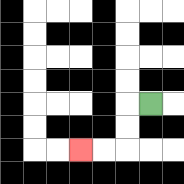{'start': '[6, 4]', 'end': '[3, 6]', 'path_directions': 'L,D,D,L,L', 'path_coordinates': '[[6, 4], [5, 4], [5, 5], [5, 6], [4, 6], [3, 6]]'}